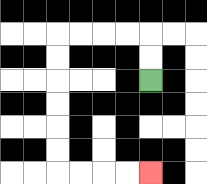{'start': '[6, 3]', 'end': '[6, 7]', 'path_directions': 'U,U,L,L,L,L,D,D,D,D,D,D,R,R,R,R', 'path_coordinates': '[[6, 3], [6, 2], [6, 1], [5, 1], [4, 1], [3, 1], [2, 1], [2, 2], [2, 3], [2, 4], [2, 5], [2, 6], [2, 7], [3, 7], [4, 7], [5, 7], [6, 7]]'}